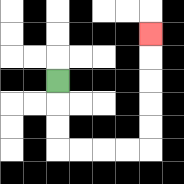{'start': '[2, 3]', 'end': '[6, 1]', 'path_directions': 'D,D,D,R,R,R,R,U,U,U,U,U', 'path_coordinates': '[[2, 3], [2, 4], [2, 5], [2, 6], [3, 6], [4, 6], [5, 6], [6, 6], [6, 5], [6, 4], [6, 3], [6, 2], [6, 1]]'}